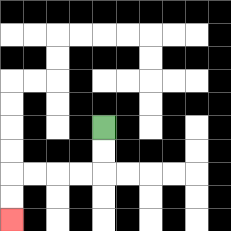{'start': '[4, 5]', 'end': '[0, 9]', 'path_directions': 'D,D,L,L,L,L,D,D', 'path_coordinates': '[[4, 5], [4, 6], [4, 7], [3, 7], [2, 7], [1, 7], [0, 7], [0, 8], [0, 9]]'}